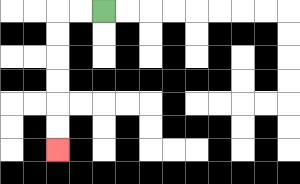{'start': '[4, 0]', 'end': '[2, 6]', 'path_directions': 'L,L,D,D,D,D,D,D', 'path_coordinates': '[[4, 0], [3, 0], [2, 0], [2, 1], [2, 2], [2, 3], [2, 4], [2, 5], [2, 6]]'}